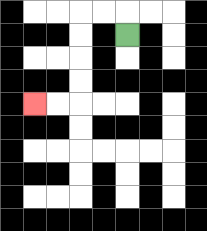{'start': '[5, 1]', 'end': '[1, 4]', 'path_directions': 'U,L,L,D,D,D,D,L,L', 'path_coordinates': '[[5, 1], [5, 0], [4, 0], [3, 0], [3, 1], [3, 2], [3, 3], [3, 4], [2, 4], [1, 4]]'}